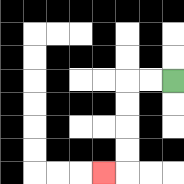{'start': '[7, 3]', 'end': '[4, 7]', 'path_directions': 'L,L,D,D,D,D,L', 'path_coordinates': '[[7, 3], [6, 3], [5, 3], [5, 4], [5, 5], [5, 6], [5, 7], [4, 7]]'}